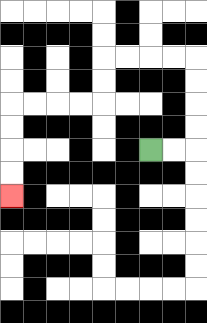{'start': '[6, 6]', 'end': '[0, 8]', 'path_directions': 'R,R,U,U,U,U,L,L,L,L,D,D,L,L,L,L,D,D,D,D', 'path_coordinates': '[[6, 6], [7, 6], [8, 6], [8, 5], [8, 4], [8, 3], [8, 2], [7, 2], [6, 2], [5, 2], [4, 2], [4, 3], [4, 4], [3, 4], [2, 4], [1, 4], [0, 4], [0, 5], [0, 6], [0, 7], [0, 8]]'}